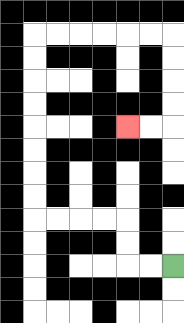{'start': '[7, 11]', 'end': '[5, 5]', 'path_directions': 'L,L,U,U,L,L,L,L,U,U,U,U,U,U,U,U,R,R,R,R,R,R,D,D,D,D,L,L', 'path_coordinates': '[[7, 11], [6, 11], [5, 11], [5, 10], [5, 9], [4, 9], [3, 9], [2, 9], [1, 9], [1, 8], [1, 7], [1, 6], [1, 5], [1, 4], [1, 3], [1, 2], [1, 1], [2, 1], [3, 1], [4, 1], [5, 1], [6, 1], [7, 1], [7, 2], [7, 3], [7, 4], [7, 5], [6, 5], [5, 5]]'}